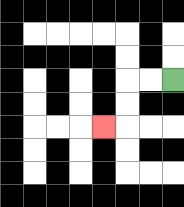{'start': '[7, 3]', 'end': '[4, 5]', 'path_directions': 'L,L,D,D,L', 'path_coordinates': '[[7, 3], [6, 3], [5, 3], [5, 4], [5, 5], [4, 5]]'}